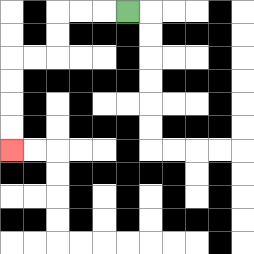{'start': '[5, 0]', 'end': '[0, 6]', 'path_directions': 'L,L,L,D,D,L,L,D,D,D,D', 'path_coordinates': '[[5, 0], [4, 0], [3, 0], [2, 0], [2, 1], [2, 2], [1, 2], [0, 2], [0, 3], [0, 4], [0, 5], [0, 6]]'}